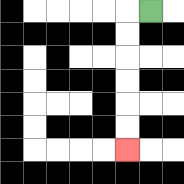{'start': '[6, 0]', 'end': '[5, 6]', 'path_directions': 'L,D,D,D,D,D,D', 'path_coordinates': '[[6, 0], [5, 0], [5, 1], [5, 2], [5, 3], [5, 4], [5, 5], [5, 6]]'}